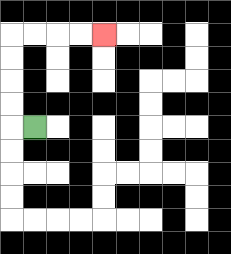{'start': '[1, 5]', 'end': '[4, 1]', 'path_directions': 'L,U,U,U,U,R,R,R,R', 'path_coordinates': '[[1, 5], [0, 5], [0, 4], [0, 3], [0, 2], [0, 1], [1, 1], [2, 1], [3, 1], [4, 1]]'}